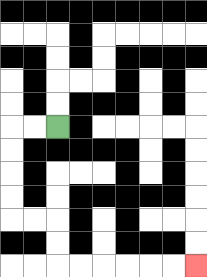{'start': '[2, 5]', 'end': '[8, 11]', 'path_directions': 'L,L,D,D,D,D,R,R,D,D,R,R,R,R,R,R', 'path_coordinates': '[[2, 5], [1, 5], [0, 5], [0, 6], [0, 7], [0, 8], [0, 9], [1, 9], [2, 9], [2, 10], [2, 11], [3, 11], [4, 11], [5, 11], [6, 11], [7, 11], [8, 11]]'}